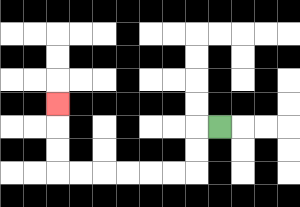{'start': '[9, 5]', 'end': '[2, 4]', 'path_directions': 'L,D,D,L,L,L,L,L,L,U,U,U', 'path_coordinates': '[[9, 5], [8, 5], [8, 6], [8, 7], [7, 7], [6, 7], [5, 7], [4, 7], [3, 7], [2, 7], [2, 6], [2, 5], [2, 4]]'}